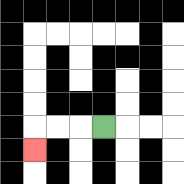{'start': '[4, 5]', 'end': '[1, 6]', 'path_directions': 'L,L,L,D', 'path_coordinates': '[[4, 5], [3, 5], [2, 5], [1, 5], [1, 6]]'}